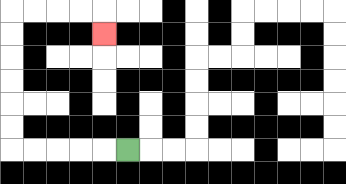{'start': '[5, 6]', 'end': '[4, 1]', 'path_directions': 'L,L,L,L,L,U,U,U,U,U,U,R,R,R,R,D', 'path_coordinates': '[[5, 6], [4, 6], [3, 6], [2, 6], [1, 6], [0, 6], [0, 5], [0, 4], [0, 3], [0, 2], [0, 1], [0, 0], [1, 0], [2, 0], [3, 0], [4, 0], [4, 1]]'}